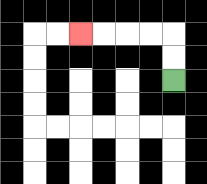{'start': '[7, 3]', 'end': '[3, 1]', 'path_directions': 'U,U,L,L,L,L', 'path_coordinates': '[[7, 3], [7, 2], [7, 1], [6, 1], [5, 1], [4, 1], [3, 1]]'}